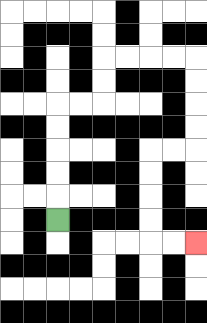{'start': '[2, 9]', 'end': '[8, 10]', 'path_directions': 'U,U,U,U,U,R,R,U,U,R,R,R,R,D,D,D,D,L,L,D,D,D,D,R,R', 'path_coordinates': '[[2, 9], [2, 8], [2, 7], [2, 6], [2, 5], [2, 4], [3, 4], [4, 4], [4, 3], [4, 2], [5, 2], [6, 2], [7, 2], [8, 2], [8, 3], [8, 4], [8, 5], [8, 6], [7, 6], [6, 6], [6, 7], [6, 8], [6, 9], [6, 10], [7, 10], [8, 10]]'}